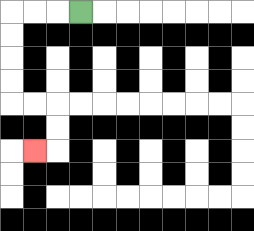{'start': '[3, 0]', 'end': '[1, 6]', 'path_directions': 'L,L,L,D,D,D,D,R,R,D,D,L', 'path_coordinates': '[[3, 0], [2, 0], [1, 0], [0, 0], [0, 1], [0, 2], [0, 3], [0, 4], [1, 4], [2, 4], [2, 5], [2, 6], [1, 6]]'}